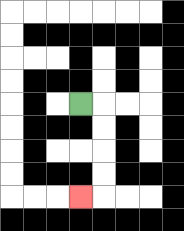{'start': '[3, 4]', 'end': '[3, 8]', 'path_directions': 'R,D,D,D,D,L', 'path_coordinates': '[[3, 4], [4, 4], [4, 5], [4, 6], [4, 7], [4, 8], [3, 8]]'}